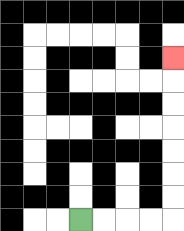{'start': '[3, 9]', 'end': '[7, 2]', 'path_directions': 'R,R,R,R,U,U,U,U,U,U,U', 'path_coordinates': '[[3, 9], [4, 9], [5, 9], [6, 9], [7, 9], [7, 8], [7, 7], [7, 6], [7, 5], [7, 4], [7, 3], [7, 2]]'}